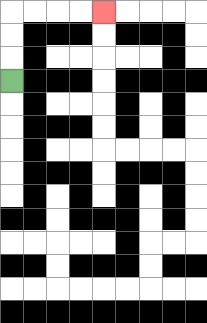{'start': '[0, 3]', 'end': '[4, 0]', 'path_directions': 'U,U,U,R,R,R,R', 'path_coordinates': '[[0, 3], [0, 2], [0, 1], [0, 0], [1, 0], [2, 0], [3, 0], [4, 0]]'}